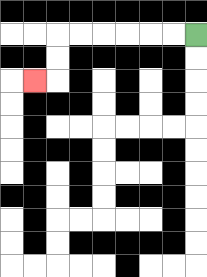{'start': '[8, 1]', 'end': '[1, 3]', 'path_directions': 'L,L,L,L,L,L,D,D,L', 'path_coordinates': '[[8, 1], [7, 1], [6, 1], [5, 1], [4, 1], [3, 1], [2, 1], [2, 2], [2, 3], [1, 3]]'}